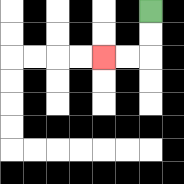{'start': '[6, 0]', 'end': '[4, 2]', 'path_directions': 'D,D,L,L', 'path_coordinates': '[[6, 0], [6, 1], [6, 2], [5, 2], [4, 2]]'}